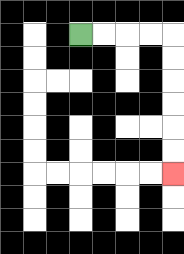{'start': '[3, 1]', 'end': '[7, 7]', 'path_directions': 'R,R,R,R,D,D,D,D,D,D', 'path_coordinates': '[[3, 1], [4, 1], [5, 1], [6, 1], [7, 1], [7, 2], [7, 3], [7, 4], [7, 5], [7, 6], [7, 7]]'}